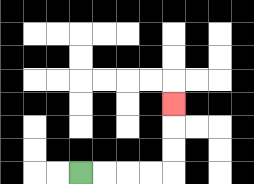{'start': '[3, 7]', 'end': '[7, 4]', 'path_directions': 'R,R,R,R,U,U,U', 'path_coordinates': '[[3, 7], [4, 7], [5, 7], [6, 7], [7, 7], [7, 6], [7, 5], [7, 4]]'}